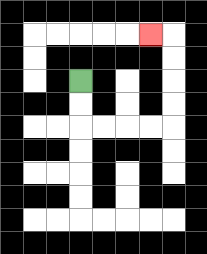{'start': '[3, 3]', 'end': '[6, 1]', 'path_directions': 'D,D,R,R,R,R,U,U,U,U,L', 'path_coordinates': '[[3, 3], [3, 4], [3, 5], [4, 5], [5, 5], [6, 5], [7, 5], [7, 4], [7, 3], [7, 2], [7, 1], [6, 1]]'}